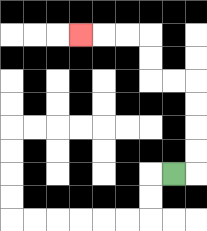{'start': '[7, 7]', 'end': '[3, 1]', 'path_directions': 'R,U,U,U,U,L,L,U,U,L,L,L', 'path_coordinates': '[[7, 7], [8, 7], [8, 6], [8, 5], [8, 4], [8, 3], [7, 3], [6, 3], [6, 2], [6, 1], [5, 1], [4, 1], [3, 1]]'}